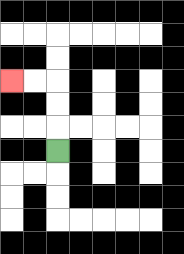{'start': '[2, 6]', 'end': '[0, 3]', 'path_directions': 'U,U,U,L,L', 'path_coordinates': '[[2, 6], [2, 5], [2, 4], [2, 3], [1, 3], [0, 3]]'}